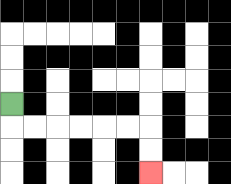{'start': '[0, 4]', 'end': '[6, 7]', 'path_directions': 'D,R,R,R,R,R,R,D,D', 'path_coordinates': '[[0, 4], [0, 5], [1, 5], [2, 5], [3, 5], [4, 5], [5, 5], [6, 5], [6, 6], [6, 7]]'}